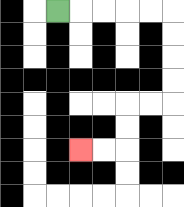{'start': '[2, 0]', 'end': '[3, 6]', 'path_directions': 'R,R,R,R,R,D,D,D,D,L,L,D,D,L,L', 'path_coordinates': '[[2, 0], [3, 0], [4, 0], [5, 0], [6, 0], [7, 0], [7, 1], [7, 2], [7, 3], [7, 4], [6, 4], [5, 4], [5, 5], [5, 6], [4, 6], [3, 6]]'}